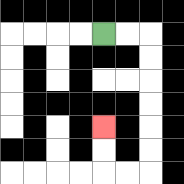{'start': '[4, 1]', 'end': '[4, 5]', 'path_directions': 'R,R,D,D,D,D,D,D,L,L,U,U', 'path_coordinates': '[[4, 1], [5, 1], [6, 1], [6, 2], [6, 3], [6, 4], [6, 5], [6, 6], [6, 7], [5, 7], [4, 7], [4, 6], [4, 5]]'}